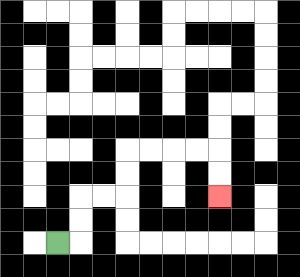{'start': '[2, 10]', 'end': '[9, 8]', 'path_directions': 'R,U,U,R,R,U,U,R,R,R,R,D,D', 'path_coordinates': '[[2, 10], [3, 10], [3, 9], [3, 8], [4, 8], [5, 8], [5, 7], [5, 6], [6, 6], [7, 6], [8, 6], [9, 6], [9, 7], [9, 8]]'}